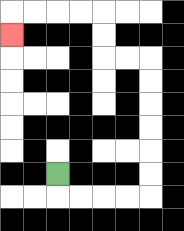{'start': '[2, 7]', 'end': '[0, 1]', 'path_directions': 'D,R,R,R,R,U,U,U,U,U,U,L,L,U,U,L,L,L,L,D', 'path_coordinates': '[[2, 7], [2, 8], [3, 8], [4, 8], [5, 8], [6, 8], [6, 7], [6, 6], [6, 5], [6, 4], [6, 3], [6, 2], [5, 2], [4, 2], [4, 1], [4, 0], [3, 0], [2, 0], [1, 0], [0, 0], [0, 1]]'}